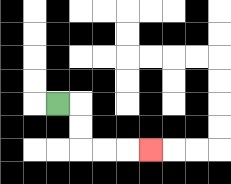{'start': '[2, 4]', 'end': '[6, 6]', 'path_directions': 'R,D,D,R,R,R', 'path_coordinates': '[[2, 4], [3, 4], [3, 5], [3, 6], [4, 6], [5, 6], [6, 6]]'}